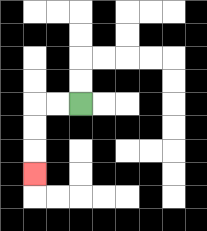{'start': '[3, 4]', 'end': '[1, 7]', 'path_directions': 'L,L,D,D,D', 'path_coordinates': '[[3, 4], [2, 4], [1, 4], [1, 5], [1, 6], [1, 7]]'}